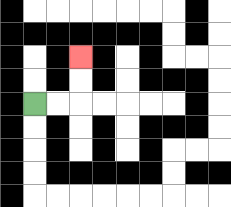{'start': '[1, 4]', 'end': '[3, 2]', 'path_directions': 'R,R,U,U', 'path_coordinates': '[[1, 4], [2, 4], [3, 4], [3, 3], [3, 2]]'}